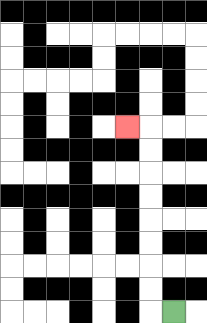{'start': '[7, 13]', 'end': '[5, 5]', 'path_directions': 'L,U,U,U,U,U,U,U,U,L', 'path_coordinates': '[[7, 13], [6, 13], [6, 12], [6, 11], [6, 10], [6, 9], [6, 8], [6, 7], [6, 6], [6, 5], [5, 5]]'}